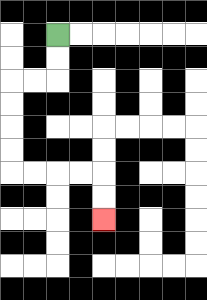{'start': '[2, 1]', 'end': '[4, 9]', 'path_directions': 'D,D,L,L,D,D,D,D,R,R,R,R,D,D', 'path_coordinates': '[[2, 1], [2, 2], [2, 3], [1, 3], [0, 3], [0, 4], [0, 5], [0, 6], [0, 7], [1, 7], [2, 7], [3, 7], [4, 7], [4, 8], [4, 9]]'}